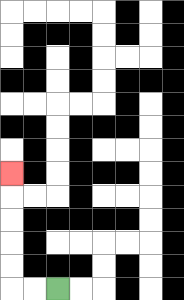{'start': '[2, 12]', 'end': '[0, 7]', 'path_directions': 'L,L,U,U,U,U,U', 'path_coordinates': '[[2, 12], [1, 12], [0, 12], [0, 11], [0, 10], [0, 9], [0, 8], [0, 7]]'}